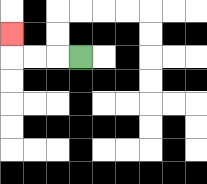{'start': '[3, 2]', 'end': '[0, 1]', 'path_directions': 'L,L,L,U', 'path_coordinates': '[[3, 2], [2, 2], [1, 2], [0, 2], [0, 1]]'}